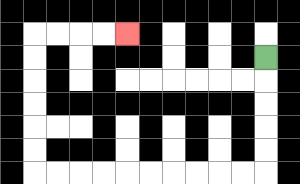{'start': '[11, 2]', 'end': '[5, 1]', 'path_directions': 'D,D,D,D,D,L,L,L,L,L,L,L,L,L,L,U,U,U,U,U,U,R,R,R,R', 'path_coordinates': '[[11, 2], [11, 3], [11, 4], [11, 5], [11, 6], [11, 7], [10, 7], [9, 7], [8, 7], [7, 7], [6, 7], [5, 7], [4, 7], [3, 7], [2, 7], [1, 7], [1, 6], [1, 5], [1, 4], [1, 3], [1, 2], [1, 1], [2, 1], [3, 1], [4, 1], [5, 1]]'}